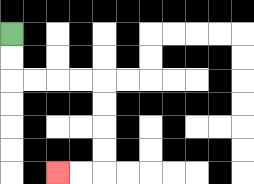{'start': '[0, 1]', 'end': '[2, 7]', 'path_directions': 'D,D,R,R,R,R,D,D,D,D,L,L', 'path_coordinates': '[[0, 1], [0, 2], [0, 3], [1, 3], [2, 3], [3, 3], [4, 3], [4, 4], [4, 5], [4, 6], [4, 7], [3, 7], [2, 7]]'}